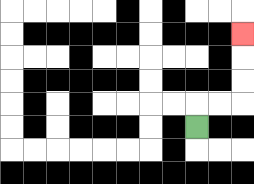{'start': '[8, 5]', 'end': '[10, 1]', 'path_directions': 'U,R,R,U,U,U', 'path_coordinates': '[[8, 5], [8, 4], [9, 4], [10, 4], [10, 3], [10, 2], [10, 1]]'}